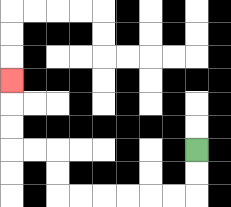{'start': '[8, 6]', 'end': '[0, 3]', 'path_directions': 'D,D,L,L,L,L,L,L,U,U,L,L,U,U,U', 'path_coordinates': '[[8, 6], [8, 7], [8, 8], [7, 8], [6, 8], [5, 8], [4, 8], [3, 8], [2, 8], [2, 7], [2, 6], [1, 6], [0, 6], [0, 5], [0, 4], [0, 3]]'}